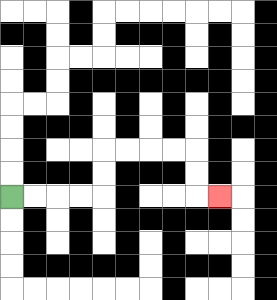{'start': '[0, 8]', 'end': '[9, 8]', 'path_directions': 'R,R,R,R,U,U,R,R,R,R,D,D,R', 'path_coordinates': '[[0, 8], [1, 8], [2, 8], [3, 8], [4, 8], [4, 7], [4, 6], [5, 6], [6, 6], [7, 6], [8, 6], [8, 7], [8, 8], [9, 8]]'}